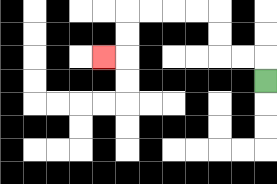{'start': '[11, 3]', 'end': '[4, 2]', 'path_directions': 'U,L,L,U,U,L,L,L,L,D,D,L', 'path_coordinates': '[[11, 3], [11, 2], [10, 2], [9, 2], [9, 1], [9, 0], [8, 0], [7, 0], [6, 0], [5, 0], [5, 1], [5, 2], [4, 2]]'}